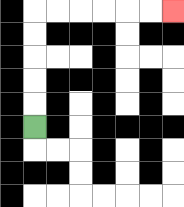{'start': '[1, 5]', 'end': '[7, 0]', 'path_directions': 'U,U,U,U,U,R,R,R,R,R,R', 'path_coordinates': '[[1, 5], [1, 4], [1, 3], [1, 2], [1, 1], [1, 0], [2, 0], [3, 0], [4, 0], [5, 0], [6, 0], [7, 0]]'}